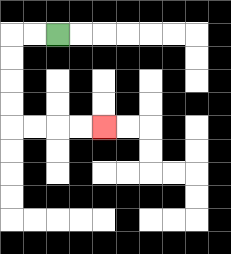{'start': '[2, 1]', 'end': '[4, 5]', 'path_directions': 'L,L,D,D,D,D,R,R,R,R', 'path_coordinates': '[[2, 1], [1, 1], [0, 1], [0, 2], [0, 3], [0, 4], [0, 5], [1, 5], [2, 5], [3, 5], [4, 5]]'}